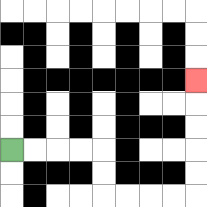{'start': '[0, 6]', 'end': '[8, 3]', 'path_directions': 'R,R,R,R,D,D,R,R,R,R,U,U,U,U,U', 'path_coordinates': '[[0, 6], [1, 6], [2, 6], [3, 6], [4, 6], [4, 7], [4, 8], [5, 8], [6, 8], [7, 8], [8, 8], [8, 7], [8, 6], [8, 5], [8, 4], [8, 3]]'}